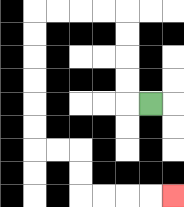{'start': '[6, 4]', 'end': '[7, 8]', 'path_directions': 'L,U,U,U,U,L,L,L,L,D,D,D,D,D,D,R,R,D,D,R,R,R,R', 'path_coordinates': '[[6, 4], [5, 4], [5, 3], [5, 2], [5, 1], [5, 0], [4, 0], [3, 0], [2, 0], [1, 0], [1, 1], [1, 2], [1, 3], [1, 4], [1, 5], [1, 6], [2, 6], [3, 6], [3, 7], [3, 8], [4, 8], [5, 8], [6, 8], [7, 8]]'}